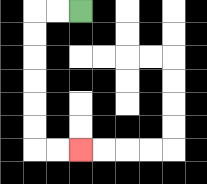{'start': '[3, 0]', 'end': '[3, 6]', 'path_directions': 'L,L,D,D,D,D,D,D,R,R', 'path_coordinates': '[[3, 0], [2, 0], [1, 0], [1, 1], [1, 2], [1, 3], [1, 4], [1, 5], [1, 6], [2, 6], [3, 6]]'}